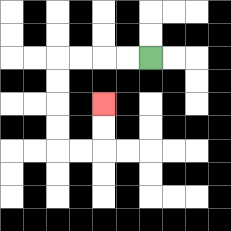{'start': '[6, 2]', 'end': '[4, 4]', 'path_directions': 'L,L,L,L,D,D,D,D,R,R,U,U', 'path_coordinates': '[[6, 2], [5, 2], [4, 2], [3, 2], [2, 2], [2, 3], [2, 4], [2, 5], [2, 6], [3, 6], [4, 6], [4, 5], [4, 4]]'}